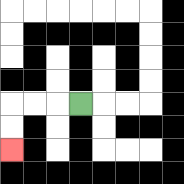{'start': '[3, 4]', 'end': '[0, 6]', 'path_directions': 'L,L,L,D,D', 'path_coordinates': '[[3, 4], [2, 4], [1, 4], [0, 4], [0, 5], [0, 6]]'}